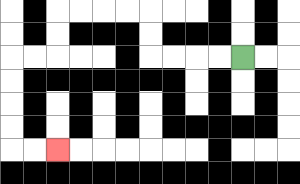{'start': '[10, 2]', 'end': '[2, 6]', 'path_directions': 'L,L,L,L,U,U,L,L,L,L,D,D,L,L,D,D,D,D,R,R', 'path_coordinates': '[[10, 2], [9, 2], [8, 2], [7, 2], [6, 2], [6, 1], [6, 0], [5, 0], [4, 0], [3, 0], [2, 0], [2, 1], [2, 2], [1, 2], [0, 2], [0, 3], [0, 4], [0, 5], [0, 6], [1, 6], [2, 6]]'}